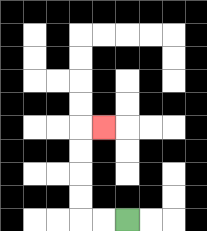{'start': '[5, 9]', 'end': '[4, 5]', 'path_directions': 'L,L,U,U,U,U,R', 'path_coordinates': '[[5, 9], [4, 9], [3, 9], [3, 8], [3, 7], [3, 6], [3, 5], [4, 5]]'}